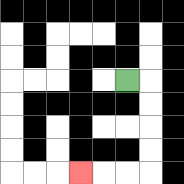{'start': '[5, 3]', 'end': '[3, 7]', 'path_directions': 'R,D,D,D,D,L,L,L', 'path_coordinates': '[[5, 3], [6, 3], [6, 4], [6, 5], [6, 6], [6, 7], [5, 7], [4, 7], [3, 7]]'}